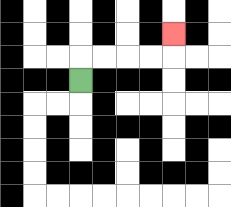{'start': '[3, 3]', 'end': '[7, 1]', 'path_directions': 'U,R,R,R,R,U', 'path_coordinates': '[[3, 3], [3, 2], [4, 2], [5, 2], [6, 2], [7, 2], [7, 1]]'}